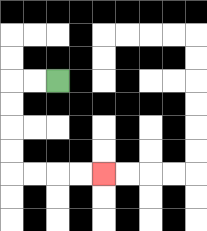{'start': '[2, 3]', 'end': '[4, 7]', 'path_directions': 'L,L,D,D,D,D,R,R,R,R', 'path_coordinates': '[[2, 3], [1, 3], [0, 3], [0, 4], [0, 5], [0, 6], [0, 7], [1, 7], [2, 7], [3, 7], [4, 7]]'}